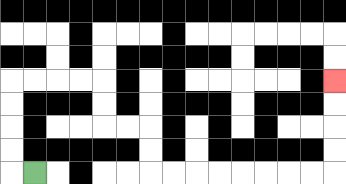{'start': '[1, 7]', 'end': '[14, 3]', 'path_directions': 'L,U,U,U,U,R,R,R,R,D,D,R,R,D,D,R,R,R,R,R,R,R,R,U,U,U,U', 'path_coordinates': '[[1, 7], [0, 7], [0, 6], [0, 5], [0, 4], [0, 3], [1, 3], [2, 3], [3, 3], [4, 3], [4, 4], [4, 5], [5, 5], [6, 5], [6, 6], [6, 7], [7, 7], [8, 7], [9, 7], [10, 7], [11, 7], [12, 7], [13, 7], [14, 7], [14, 6], [14, 5], [14, 4], [14, 3]]'}